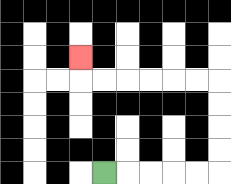{'start': '[4, 7]', 'end': '[3, 2]', 'path_directions': 'R,R,R,R,R,U,U,U,U,L,L,L,L,L,L,U', 'path_coordinates': '[[4, 7], [5, 7], [6, 7], [7, 7], [8, 7], [9, 7], [9, 6], [9, 5], [9, 4], [9, 3], [8, 3], [7, 3], [6, 3], [5, 3], [4, 3], [3, 3], [3, 2]]'}